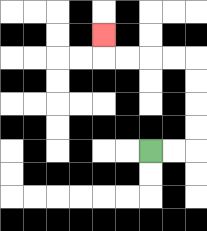{'start': '[6, 6]', 'end': '[4, 1]', 'path_directions': 'R,R,U,U,U,U,L,L,L,L,U', 'path_coordinates': '[[6, 6], [7, 6], [8, 6], [8, 5], [8, 4], [8, 3], [8, 2], [7, 2], [6, 2], [5, 2], [4, 2], [4, 1]]'}